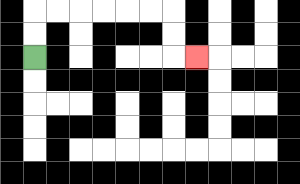{'start': '[1, 2]', 'end': '[8, 2]', 'path_directions': 'U,U,R,R,R,R,R,R,D,D,R', 'path_coordinates': '[[1, 2], [1, 1], [1, 0], [2, 0], [3, 0], [4, 0], [5, 0], [6, 0], [7, 0], [7, 1], [7, 2], [8, 2]]'}